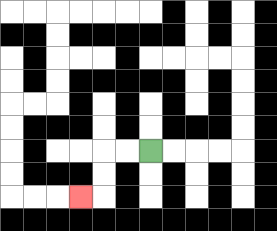{'start': '[6, 6]', 'end': '[3, 8]', 'path_directions': 'L,L,D,D,L', 'path_coordinates': '[[6, 6], [5, 6], [4, 6], [4, 7], [4, 8], [3, 8]]'}